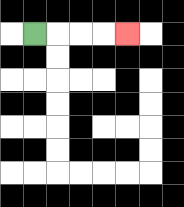{'start': '[1, 1]', 'end': '[5, 1]', 'path_directions': 'R,R,R,R', 'path_coordinates': '[[1, 1], [2, 1], [3, 1], [4, 1], [5, 1]]'}